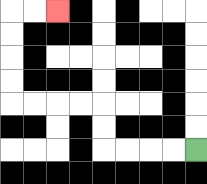{'start': '[8, 6]', 'end': '[2, 0]', 'path_directions': 'L,L,L,L,U,U,L,L,L,L,U,U,U,U,R,R', 'path_coordinates': '[[8, 6], [7, 6], [6, 6], [5, 6], [4, 6], [4, 5], [4, 4], [3, 4], [2, 4], [1, 4], [0, 4], [0, 3], [0, 2], [0, 1], [0, 0], [1, 0], [2, 0]]'}